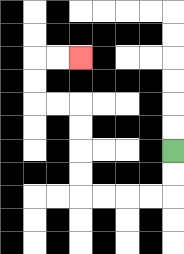{'start': '[7, 6]', 'end': '[3, 2]', 'path_directions': 'D,D,L,L,L,L,U,U,U,U,L,L,U,U,R,R', 'path_coordinates': '[[7, 6], [7, 7], [7, 8], [6, 8], [5, 8], [4, 8], [3, 8], [3, 7], [3, 6], [3, 5], [3, 4], [2, 4], [1, 4], [1, 3], [1, 2], [2, 2], [3, 2]]'}